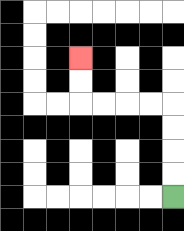{'start': '[7, 8]', 'end': '[3, 2]', 'path_directions': 'U,U,U,U,L,L,L,L,U,U', 'path_coordinates': '[[7, 8], [7, 7], [7, 6], [7, 5], [7, 4], [6, 4], [5, 4], [4, 4], [3, 4], [3, 3], [3, 2]]'}